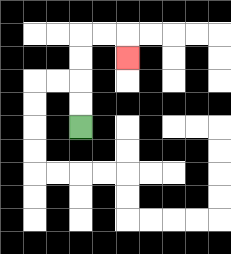{'start': '[3, 5]', 'end': '[5, 2]', 'path_directions': 'U,U,U,U,R,R,D', 'path_coordinates': '[[3, 5], [3, 4], [3, 3], [3, 2], [3, 1], [4, 1], [5, 1], [5, 2]]'}